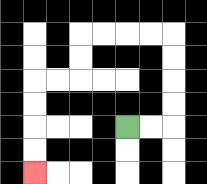{'start': '[5, 5]', 'end': '[1, 7]', 'path_directions': 'R,R,U,U,U,U,L,L,L,L,D,D,L,L,D,D,D,D', 'path_coordinates': '[[5, 5], [6, 5], [7, 5], [7, 4], [7, 3], [7, 2], [7, 1], [6, 1], [5, 1], [4, 1], [3, 1], [3, 2], [3, 3], [2, 3], [1, 3], [1, 4], [1, 5], [1, 6], [1, 7]]'}